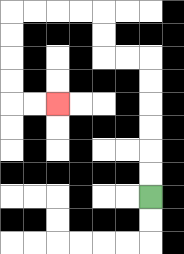{'start': '[6, 8]', 'end': '[2, 4]', 'path_directions': 'U,U,U,U,U,U,L,L,U,U,L,L,L,L,D,D,D,D,R,R', 'path_coordinates': '[[6, 8], [6, 7], [6, 6], [6, 5], [6, 4], [6, 3], [6, 2], [5, 2], [4, 2], [4, 1], [4, 0], [3, 0], [2, 0], [1, 0], [0, 0], [0, 1], [0, 2], [0, 3], [0, 4], [1, 4], [2, 4]]'}